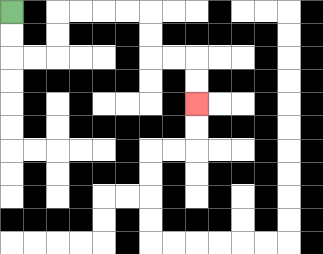{'start': '[0, 0]', 'end': '[8, 4]', 'path_directions': 'D,D,R,R,U,U,R,R,R,R,D,D,R,R,D,D', 'path_coordinates': '[[0, 0], [0, 1], [0, 2], [1, 2], [2, 2], [2, 1], [2, 0], [3, 0], [4, 0], [5, 0], [6, 0], [6, 1], [6, 2], [7, 2], [8, 2], [8, 3], [8, 4]]'}